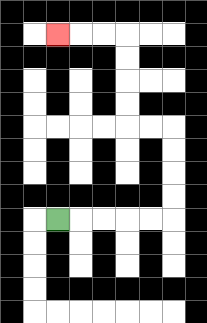{'start': '[2, 9]', 'end': '[2, 1]', 'path_directions': 'R,R,R,R,R,U,U,U,U,L,L,U,U,U,U,L,L,L', 'path_coordinates': '[[2, 9], [3, 9], [4, 9], [5, 9], [6, 9], [7, 9], [7, 8], [7, 7], [7, 6], [7, 5], [6, 5], [5, 5], [5, 4], [5, 3], [5, 2], [5, 1], [4, 1], [3, 1], [2, 1]]'}